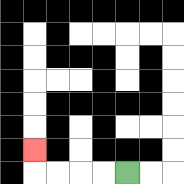{'start': '[5, 7]', 'end': '[1, 6]', 'path_directions': 'L,L,L,L,U', 'path_coordinates': '[[5, 7], [4, 7], [3, 7], [2, 7], [1, 7], [1, 6]]'}